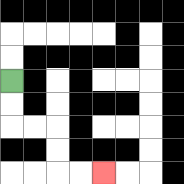{'start': '[0, 3]', 'end': '[4, 7]', 'path_directions': 'D,D,R,R,D,D,R,R', 'path_coordinates': '[[0, 3], [0, 4], [0, 5], [1, 5], [2, 5], [2, 6], [2, 7], [3, 7], [4, 7]]'}